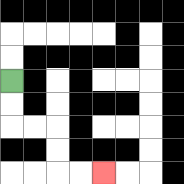{'start': '[0, 3]', 'end': '[4, 7]', 'path_directions': 'D,D,R,R,D,D,R,R', 'path_coordinates': '[[0, 3], [0, 4], [0, 5], [1, 5], [2, 5], [2, 6], [2, 7], [3, 7], [4, 7]]'}